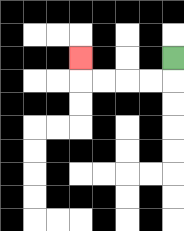{'start': '[7, 2]', 'end': '[3, 2]', 'path_directions': 'D,L,L,L,L,U', 'path_coordinates': '[[7, 2], [7, 3], [6, 3], [5, 3], [4, 3], [3, 3], [3, 2]]'}